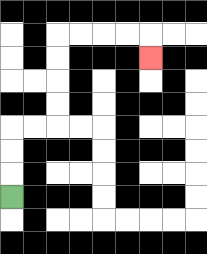{'start': '[0, 8]', 'end': '[6, 2]', 'path_directions': 'U,U,U,R,R,U,U,U,U,R,R,R,R,D', 'path_coordinates': '[[0, 8], [0, 7], [0, 6], [0, 5], [1, 5], [2, 5], [2, 4], [2, 3], [2, 2], [2, 1], [3, 1], [4, 1], [5, 1], [6, 1], [6, 2]]'}